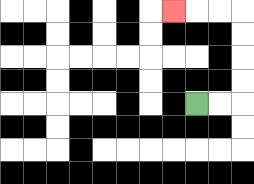{'start': '[8, 4]', 'end': '[7, 0]', 'path_directions': 'R,R,U,U,U,U,L,L,L', 'path_coordinates': '[[8, 4], [9, 4], [10, 4], [10, 3], [10, 2], [10, 1], [10, 0], [9, 0], [8, 0], [7, 0]]'}